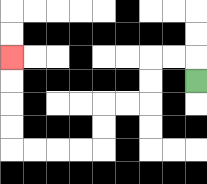{'start': '[8, 3]', 'end': '[0, 2]', 'path_directions': 'U,L,L,D,D,L,L,D,D,L,L,L,L,U,U,U,U', 'path_coordinates': '[[8, 3], [8, 2], [7, 2], [6, 2], [6, 3], [6, 4], [5, 4], [4, 4], [4, 5], [4, 6], [3, 6], [2, 6], [1, 6], [0, 6], [0, 5], [0, 4], [0, 3], [0, 2]]'}